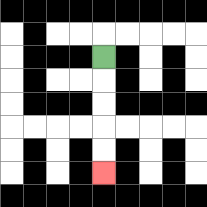{'start': '[4, 2]', 'end': '[4, 7]', 'path_directions': 'D,D,D,D,D', 'path_coordinates': '[[4, 2], [4, 3], [4, 4], [4, 5], [4, 6], [4, 7]]'}